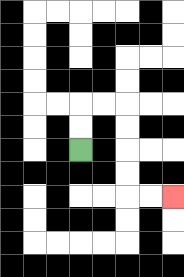{'start': '[3, 6]', 'end': '[7, 8]', 'path_directions': 'U,U,R,R,D,D,D,D,R,R', 'path_coordinates': '[[3, 6], [3, 5], [3, 4], [4, 4], [5, 4], [5, 5], [5, 6], [5, 7], [5, 8], [6, 8], [7, 8]]'}